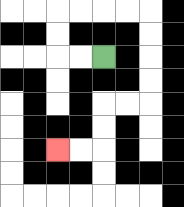{'start': '[4, 2]', 'end': '[2, 6]', 'path_directions': 'L,L,U,U,R,R,R,R,D,D,D,D,L,L,D,D,L,L', 'path_coordinates': '[[4, 2], [3, 2], [2, 2], [2, 1], [2, 0], [3, 0], [4, 0], [5, 0], [6, 0], [6, 1], [6, 2], [6, 3], [6, 4], [5, 4], [4, 4], [4, 5], [4, 6], [3, 6], [2, 6]]'}